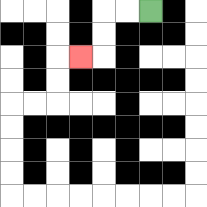{'start': '[6, 0]', 'end': '[3, 2]', 'path_directions': 'L,L,D,D,L', 'path_coordinates': '[[6, 0], [5, 0], [4, 0], [4, 1], [4, 2], [3, 2]]'}